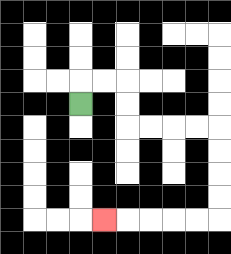{'start': '[3, 4]', 'end': '[4, 9]', 'path_directions': 'U,R,R,D,D,R,R,R,R,D,D,D,D,L,L,L,L,L', 'path_coordinates': '[[3, 4], [3, 3], [4, 3], [5, 3], [5, 4], [5, 5], [6, 5], [7, 5], [8, 5], [9, 5], [9, 6], [9, 7], [9, 8], [9, 9], [8, 9], [7, 9], [6, 9], [5, 9], [4, 9]]'}